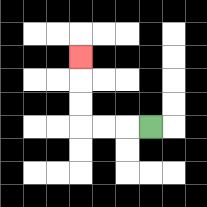{'start': '[6, 5]', 'end': '[3, 2]', 'path_directions': 'L,L,L,U,U,U', 'path_coordinates': '[[6, 5], [5, 5], [4, 5], [3, 5], [3, 4], [3, 3], [3, 2]]'}